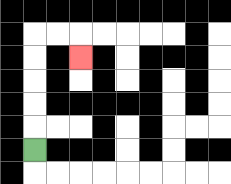{'start': '[1, 6]', 'end': '[3, 2]', 'path_directions': 'U,U,U,U,U,R,R,D', 'path_coordinates': '[[1, 6], [1, 5], [1, 4], [1, 3], [1, 2], [1, 1], [2, 1], [3, 1], [3, 2]]'}